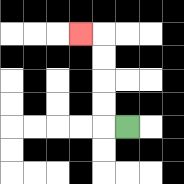{'start': '[5, 5]', 'end': '[3, 1]', 'path_directions': 'L,U,U,U,U,L', 'path_coordinates': '[[5, 5], [4, 5], [4, 4], [4, 3], [4, 2], [4, 1], [3, 1]]'}